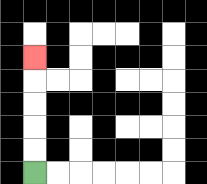{'start': '[1, 7]', 'end': '[1, 2]', 'path_directions': 'U,U,U,U,U', 'path_coordinates': '[[1, 7], [1, 6], [1, 5], [1, 4], [1, 3], [1, 2]]'}